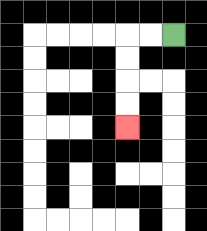{'start': '[7, 1]', 'end': '[5, 5]', 'path_directions': 'L,L,D,D,D,D', 'path_coordinates': '[[7, 1], [6, 1], [5, 1], [5, 2], [5, 3], [5, 4], [5, 5]]'}